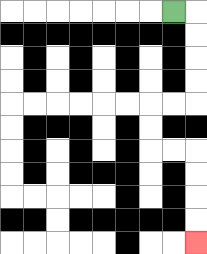{'start': '[7, 0]', 'end': '[8, 10]', 'path_directions': 'R,D,D,D,D,L,L,D,D,R,R,D,D,D,D', 'path_coordinates': '[[7, 0], [8, 0], [8, 1], [8, 2], [8, 3], [8, 4], [7, 4], [6, 4], [6, 5], [6, 6], [7, 6], [8, 6], [8, 7], [8, 8], [8, 9], [8, 10]]'}